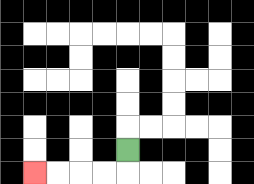{'start': '[5, 6]', 'end': '[1, 7]', 'path_directions': 'D,L,L,L,L', 'path_coordinates': '[[5, 6], [5, 7], [4, 7], [3, 7], [2, 7], [1, 7]]'}